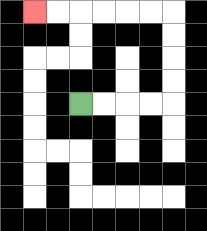{'start': '[3, 4]', 'end': '[1, 0]', 'path_directions': 'R,R,R,R,U,U,U,U,L,L,L,L,L,L', 'path_coordinates': '[[3, 4], [4, 4], [5, 4], [6, 4], [7, 4], [7, 3], [7, 2], [7, 1], [7, 0], [6, 0], [5, 0], [4, 0], [3, 0], [2, 0], [1, 0]]'}